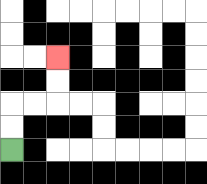{'start': '[0, 6]', 'end': '[2, 2]', 'path_directions': 'U,U,R,R,U,U', 'path_coordinates': '[[0, 6], [0, 5], [0, 4], [1, 4], [2, 4], [2, 3], [2, 2]]'}